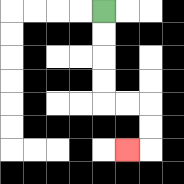{'start': '[4, 0]', 'end': '[5, 6]', 'path_directions': 'D,D,D,D,R,R,D,D,L', 'path_coordinates': '[[4, 0], [4, 1], [4, 2], [4, 3], [4, 4], [5, 4], [6, 4], [6, 5], [6, 6], [5, 6]]'}